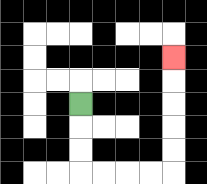{'start': '[3, 4]', 'end': '[7, 2]', 'path_directions': 'D,D,D,R,R,R,R,U,U,U,U,U', 'path_coordinates': '[[3, 4], [3, 5], [3, 6], [3, 7], [4, 7], [5, 7], [6, 7], [7, 7], [7, 6], [7, 5], [7, 4], [7, 3], [7, 2]]'}